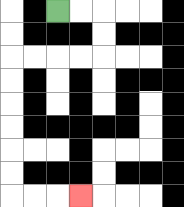{'start': '[2, 0]', 'end': '[3, 8]', 'path_directions': 'R,R,D,D,L,L,L,L,D,D,D,D,D,D,R,R,R', 'path_coordinates': '[[2, 0], [3, 0], [4, 0], [4, 1], [4, 2], [3, 2], [2, 2], [1, 2], [0, 2], [0, 3], [0, 4], [0, 5], [0, 6], [0, 7], [0, 8], [1, 8], [2, 8], [3, 8]]'}